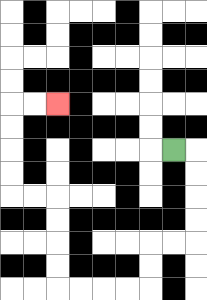{'start': '[7, 6]', 'end': '[2, 4]', 'path_directions': 'R,D,D,D,D,L,L,D,D,L,L,L,L,U,U,U,U,L,L,U,U,U,U,R,R', 'path_coordinates': '[[7, 6], [8, 6], [8, 7], [8, 8], [8, 9], [8, 10], [7, 10], [6, 10], [6, 11], [6, 12], [5, 12], [4, 12], [3, 12], [2, 12], [2, 11], [2, 10], [2, 9], [2, 8], [1, 8], [0, 8], [0, 7], [0, 6], [0, 5], [0, 4], [1, 4], [2, 4]]'}